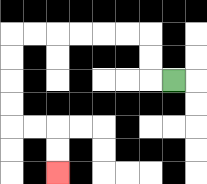{'start': '[7, 3]', 'end': '[2, 7]', 'path_directions': 'L,U,U,L,L,L,L,L,L,D,D,D,D,R,R,D,D', 'path_coordinates': '[[7, 3], [6, 3], [6, 2], [6, 1], [5, 1], [4, 1], [3, 1], [2, 1], [1, 1], [0, 1], [0, 2], [0, 3], [0, 4], [0, 5], [1, 5], [2, 5], [2, 6], [2, 7]]'}